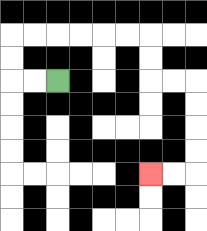{'start': '[2, 3]', 'end': '[6, 7]', 'path_directions': 'L,L,U,U,R,R,R,R,R,R,D,D,R,R,D,D,D,D,L,L', 'path_coordinates': '[[2, 3], [1, 3], [0, 3], [0, 2], [0, 1], [1, 1], [2, 1], [3, 1], [4, 1], [5, 1], [6, 1], [6, 2], [6, 3], [7, 3], [8, 3], [8, 4], [8, 5], [8, 6], [8, 7], [7, 7], [6, 7]]'}